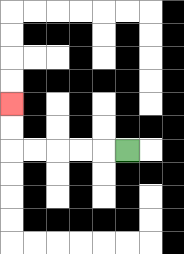{'start': '[5, 6]', 'end': '[0, 4]', 'path_directions': 'L,L,L,L,L,U,U', 'path_coordinates': '[[5, 6], [4, 6], [3, 6], [2, 6], [1, 6], [0, 6], [0, 5], [0, 4]]'}